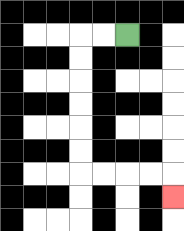{'start': '[5, 1]', 'end': '[7, 8]', 'path_directions': 'L,L,D,D,D,D,D,D,R,R,R,R,D', 'path_coordinates': '[[5, 1], [4, 1], [3, 1], [3, 2], [3, 3], [3, 4], [3, 5], [3, 6], [3, 7], [4, 7], [5, 7], [6, 7], [7, 7], [7, 8]]'}